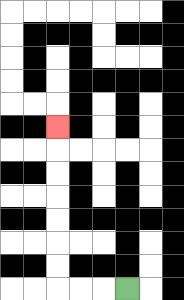{'start': '[5, 12]', 'end': '[2, 5]', 'path_directions': 'L,L,L,U,U,U,U,U,U,U', 'path_coordinates': '[[5, 12], [4, 12], [3, 12], [2, 12], [2, 11], [2, 10], [2, 9], [2, 8], [2, 7], [2, 6], [2, 5]]'}